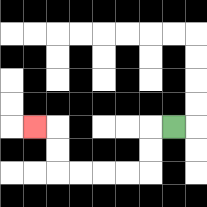{'start': '[7, 5]', 'end': '[1, 5]', 'path_directions': 'L,D,D,L,L,L,L,U,U,L', 'path_coordinates': '[[7, 5], [6, 5], [6, 6], [6, 7], [5, 7], [4, 7], [3, 7], [2, 7], [2, 6], [2, 5], [1, 5]]'}